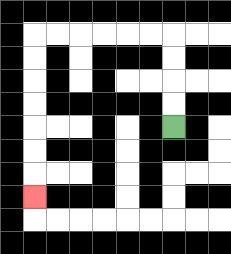{'start': '[7, 5]', 'end': '[1, 8]', 'path_directions': 'U,U,U,U,L,L,L,L,L,L,D,D,D,D,D,D,D', 'path_coordinates': '[[7, 5], [7, 4], [7, 3], [7, 2], [7, 1], [6, 1], [5, 1], [4, 1], [3, 1], [2, 1], [1, 1], [1, 2], [1, 3], [1, 4], [1, 5], [1, 6], [1, 7], [1, 8]]'}